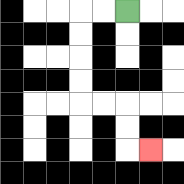{'start': '[5, 0]', 'end': '[6, 6]', 'path_directions': 'L,L,D,D,D,D,R,R,D,D,R', 'path_coordinates': '[[5, 0], [4, 0], [3, 0], [3, 1], [3, 2], [3, 3], [3, 4], [4, 4], [5, 4], [5, 5], [5, 6], [6, 6]]'}